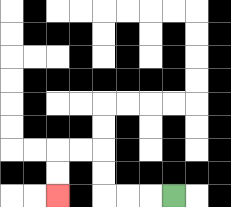{'start': '[7, 8]', 'end': '[2, 8]', 'path_directions': 'L,L,L,U,U,L,L,D,D', 'path_coordinates': '[[7, 8], [6, 8], [5, 8], [4, 8], [4, 7], [4, 6], [3, 6], [2, 6], [2, 7], [2, 8]]'}